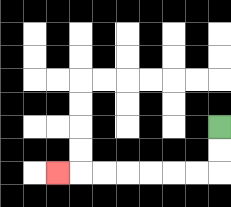{'start': '[9, 5]', 'end': '[2, 7]', 'path_directions': 'D,D,L,L,L,L,L,L,L', 'path_coordinates': '[[9, 5], [9, 6], [9, 7], [8, 7], [7, 7], [6, 7], [5, 7], [4, 7], [3, 7], [2, 7]]'}